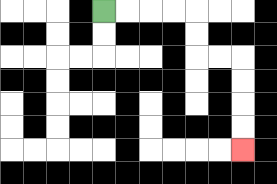{'start': '[4, 0]', 'end': '[10, 6]', 'path_directions': 'R,R,R,R,D,D,R,R,D,D,D,D', 'path_coordinates': '[[4, 0], [5, 0], [6, 0], [7, 0], [8, 0], [8, 1], [8, 2], [9, 2], [10, 2], [10, 3], [10, 4], [10, 5], [10, 6]]'}